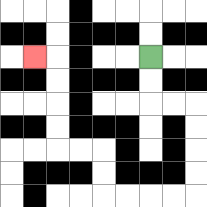{'start': '[6, 2]', 'end': '[1, 2]', 'path_directions': 'D,D,R,R,D,D,D,D,L,L,L,L,U,U,L,L,U,U,U,U,L', 'path_coordinates': '[[6, 2], [6, 3], [6, 4], [7, 4], [8, 4], [8, 5], [8, 6], [8, 7], [8, 8], [7, 8], [6, 8], [5, 8], [4, 8], [4, 7], [4, 6], [3, 6], [2, 6], [2, 5], [2, 4], [2, 3], [2, 2], [1, 2]]'}